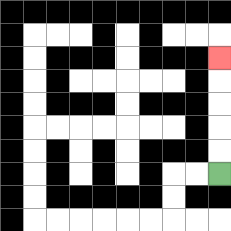{'start': '[9, 7]', 'end': '[9, 2]', 'path_directions': 'U,U,U,U,U', 'path_coordinates': '[[9, 7], [9, 6], [9, 5], [9, 4], [9, 3], [9, 2]]'}